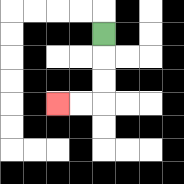{'start': '[4, 1]', 'end': '[2, 4]', 'path_directions': 'D,D,D,L,L', 'path_coordinates': '[[4, 1], [4, 2], [4, 3], [4, 4], [3, 4], [2, 4]]'}